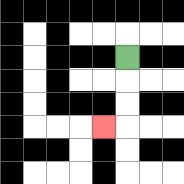{'start': '[5, 2]', 'end': '[4, 5]', 'path_directions': 'D,D,D,L', 'path_coordinates': '[[5, 2], [5, 3], [5, 4], [5, 5], [4, 5]]'}